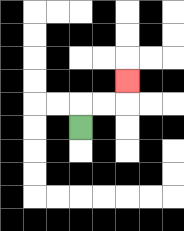{'start': '[3, 5]', 'end': '[5, 3]', 'path_directions': 'U,R,R,U', 'path_coordinates': '[[3, 5], [3, 4], [4, 4], [5, 4], [5, 3]]'}